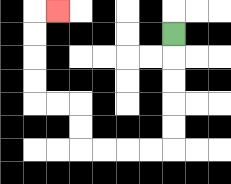{'start': '[7, 1]', 'end': '[2, 0]', 'path_directions': 'D,D,D,D,D,L,L,L,L,U,U,L,L,U,U,U,U,R', 'path_coordinates': '[[7, 1], [7, 2], [7, 3], [7, 4], [7, 5], [7, 6], [6, 6], [5, 6], [4, 6], [3, 6], [3, 5], [3, 4], [2, 4], [1, 4], [1, 3], [1, 2], [1, 1], [1, 0], [2, 0]]'}